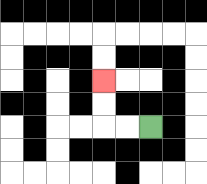{'start': '[6, 5]', 'end': '[4, 3]', 'path_directions': 'L,L,U,U', 'path_coordinates': '[[6, 5], [5, 5], [4, 5], [4, 4], [4, 3]]'}